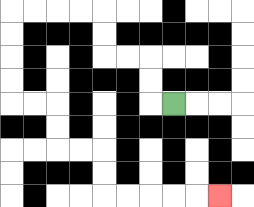{'start': '[7, 4]', 'end': '[9, 8]', 'path_directions': 'L,U,U,L,L,U,U,L,L,L,L,D,D,D,D,R,R,D,D,R,R,D,D,R,R,R,R,R', 'path_coordinates': '[[7, 4], [6, 4], [6, 3], [6, 2], [5, 2], [4, 2], [4, 1], [4, 0], [3, 0], [2, 0], [1, 0], [0, 0], [0, 1], [0, 2], [0, 3], [0, 4], [1, 4], [2, 4], [2, 5], [2, 6], [3, 6], [4, 6], [4, 7], [4, 8], [5, 8], [6, 8], [7, 8], [8, 8], [9, 8]]'}